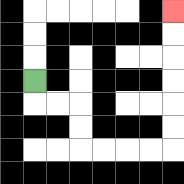{'start': '[1, 3]', 'end': '[7, 0]', 'path_directions': 'D,R,R,D,D,R,R,R,R,U,U,U,U,U,U', 'path_coordinates': '[[1, 3], [1, 4], [2, 4], [3, 4], [3, 5], [3, 6], [4, 6], [5, 6], [6, 6], [7, 6], [7, 5], [7, 4], [7, 3], [7, 2], [7, 1], [7, 0]]'}